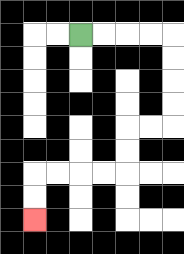{'start': '[3, 1]', 'end': '[1, 9]', 'path_directions': 'R,R,R,R,D,D,D,D,L,L,D,D,L,L,L,L,D,D', 'path_coordinates': '[[3, 1], [4, 1], [5, 1], [6, 1], [7, 1], [7, 2], [7, 3], [7, 4], [7, 5], [6, 5], [5, 5], [5, 6], [5, 7], [4, 7], [3, 7], [2, 7], [1, 7], [1, 8], [1, 9]]'}